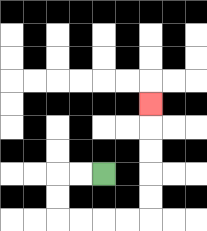{'start': '[4, 7]', 'end': '[6, 4]', 'path_directions': 'L,L,D,D,R,R,R,R,U,U,U,U,U', 'path_coordinates': '[[4, 7], [3, 7], [2, 7], [2, 8], [2, 9], [3, 9], [4, 9], [5, 9], [6, 9], [6, 8], [6, 7], [6, 6], [6, 5], [6, 4]]'}